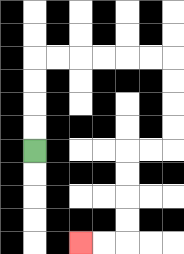{'start': '[1, 6]', 'end': '[3, 10]', 'path_directions': 'U,U,U,U,R,R,R,R,R,R,D,D,D,D,L,L,D,D,D,D,L,L', 'path_coordinates': '[[1, 6], [1, 5], [1, 4], [1, 3], [1, 2], [2, 2], [3, 2], [4, 2], [5, 2], [6, 2], [7, 2], [7, 3], [7, 4], [7, 5], [7, 6], [6, 6], [5, 6], [5, 7], [5, 8], [5, 9], [5, 10], [4, 10], [3, 10]]'}